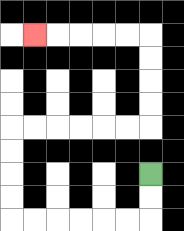{'start': '[6, 7]', 'end': '[1, 1]', 'path_directions': 'D,D,L,L,L,L,L,L,U,U,U,U,R,R,R,R,R,R,U,U,U,U,L,L,L,L,L', 'path_coordinates': '[[6, 7], [6, 8], [6, 9], [5, 9], [4, 9], [3, 9], [2, 9], [1, 9], [0, 9], [0, 8], [0, 7], [0, 6], [0, 5], [1, 5], [2, 5], [3, 5], [4, 5], [5, 5], [6, 5], [6, 4], [6, 3], [6, 2], [6, 1], [5, 1], [4, 1], [3, 1], [2, 1], [1, 1]]'}